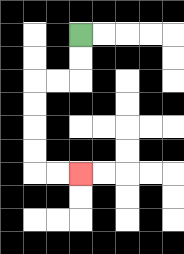{'start': '[3, 1]', 'end': '[3, 7]', 'path_directions': 'D,D,L,L,D,D,D,D,R,R', 'path_coordinates': '[[3, 1], [3, 2], [3, 3], [2, 3], [1, 3], [1, 4], [1, 5], [1, 6], [1, 7], [2, 7], [3, 7]]'}